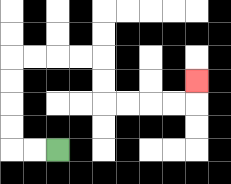{'start': '[2, 6]', 'end': '[8, 3]', 'path_directions': 'L,L,U,U,U,U,R,R,R,R,D,D,R,R,R,R,U', 'path_coordinates': '[[2, 6], [1, 6], [0, 6], [0, 5], [0, 4], [0, 3], [0, 2], [1, 2], [2, 2], [3, 2], [4, 2], [4, 3], [4, 4], [5, 4], [6, 4], [7, 4], [8, 4], [8, 3]]'}